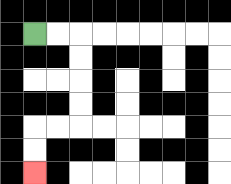{'start': '[1, 1]', 'end': '[1, 7]', 'path_directions': 'R,R,D,D,D,D,L,L,D,D', 'path_coordinates': '[[1, 1], [2, 1], [3, 1], [3, 2], [3, 3], [3, 4], [3, 5], [2, 5], [1, 5], [1, 6], [1, 7]]'}